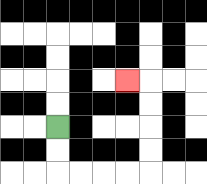{'start': '[2, 5]', 'end': '[5, 3]', 'path_directions': 'D,D,R,R,R,R,U,U,U,U,L', 'path_coordinates': '[[2, 5], [2, 6], [2, 7], [3, 7], [4, 7], [5, 7], [6, 7], [6, 6], [6, 5], [6, 4], [6, 3], [5, 3]]'}